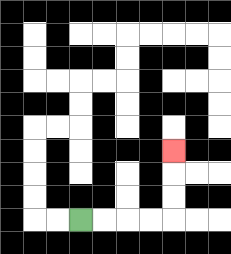{'start': '[3, 9]', 'end': '[7, 6]', 'path_directions': 'R,R,R,R,U,U,U', 'path_coordinates': '[[3, 9], [4, 9], [5, 9], [6, 9], [7, 9], [7, 8], [7, 7], [7, 6]]'}